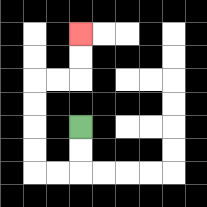{'start': '[3, 5]', 'end': '[3, 1]', 'path_directions': 'D,D,L,L,U,U,U,U,R,R,U,U', 'path_coordinates': '[[3, 5], [3, 6], [3, 7], [2, 7], [1, 7], [1, 6], [1, 5], [1, 4], [1, 3], [2, 3], [3, 3], [3, 2], [3, 1]]'}